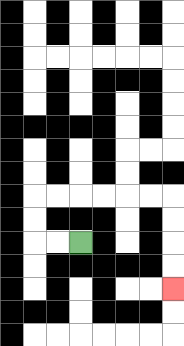{'start': '[3, 10]', 'end': '[7, 12]', 'path_directions': 'L,L,U,U,R,R,R,R,R,R,D,D,D,D', 'path_coordinates': '[[3, 10], [2, 10], [1, 10], [1, 9], [1, 8], [2, 8], [3, 8], [4, 8], [5, 8], [6, 8], [7, 8], [7, 9], [7, 10], [7, 11], [7, 12]]'}